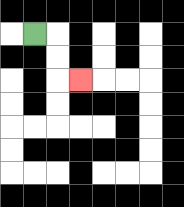{'start': '[1, 1]', 'end': '[3, 3]', 'path_directions': 'R,D,D,R', 'path_coordinates': '[[1, 1], [2, 1], [2, 2], [2, 3], [3, 3]]'}